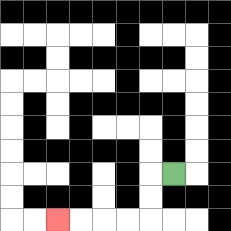{'start': '[7, 7]', 'end': '[2, 9]', 'path_directions': 'L,D,D,L,L,L,L', 'path_coordinates': '[[7, 7], [6, 7], [6, 8], [6, 9], [5, 9], [4, 9], [3, 9], [2, 9]]'}